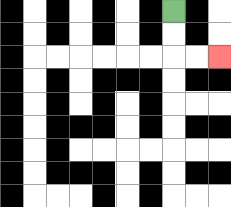{'start': '[7, 0]', 'end': '[9, 2]', 'path_directions': 'D,D,R,R', 'path_coordinates': '[[7, 0], [7, 1], [7, 2], [8, 2], [9, 2]]'}